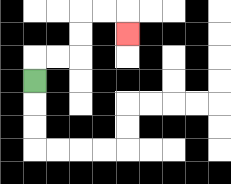{'start': '[1, 3]', 'end': '[5, 1]', 'path_directions': 'U,R,R,U,U,R,R,D', 'path_coordinates': '[[1, 3], [1, 2], [2, 2], [3, 2], [3, 1], [3, 0], [4, 0], [5, 0], [5, 1]]'}